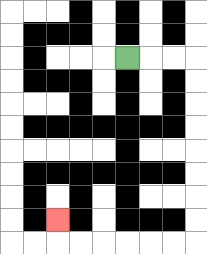{'start': '[5, 2]', 'end': '[2, 9]', 'path_directions': 'R,R,R,D,D,D,D,D,D,D,D,L,L,L,L,L,L,U', 'path_coordinates': '[[5, 2], [6, 2], [7, 2], [8, 2], [8, 3], [8, 4], [8, 5], [8, 6], [8, 7], [8, 8], [8, 9], [8, 10], [7, 10], [6, 10], [5, 10], [4, 10], [3, 10], [2, 10], [2, 9]]'}